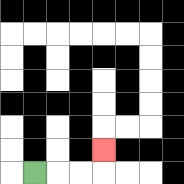{'start': '[1, 7]', 'end': '[4, 6]', 'path_directions': 'R,R,R,U', 'path_coordinates': '[[1, 7], [2, 7], [3, 7], [4, 7], [4, 6]]'}